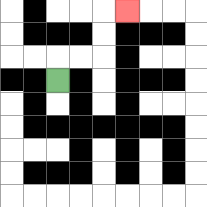{'start': '[2, 3]', 'end': '[5, 0]', 'path_directions': 'U,R,R,U,U,R', 'path_coordinates': '[[2, 3], [2, 2], [3, 2], [4, 2], [4, 1], [4, 0], [5, 0]]'}